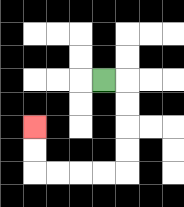{'start': '[4, 3]', 'end': '[1, 5]', 'path_directions': 'R,D,D,D,D,L,L,L,L,U,U', 'path_coordinates': '[[4, 3], [5, 3], [5, 4], [5, 5], [5, 6], [5, 7], [4, 7], [3, 7], [2, 7], [1, 7], [1, 6], [1, 5]]'}